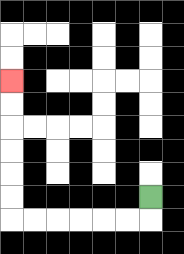{'start': '[6, 8]', 'end': '[0, 3]', 'path_directions': 'D,L,L,L,L,L,L,U,U,U,U,U,U', 'path_coordinates': '[[6, 8], [6, 9], [5, 9], [4, 9], [3, 9], [2, 9], [1, 9], [0, 9], [0, 8], [0, 7], [0, 6], [0, 5], [0, 4], [0, 3]]'}